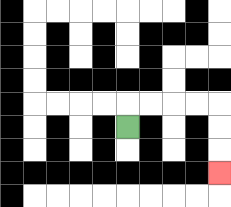{'start': '[5, 5]', 'end': '[9, 7]', 'path_directions': 'U,R,R,R,R,D,D,D', 'path_coordinates': '[[5, 5], [5, 4], [6, 4], [7, 4], [8, 4], [9, 4], [9, 5], [9, 6], [9, 7]]'}